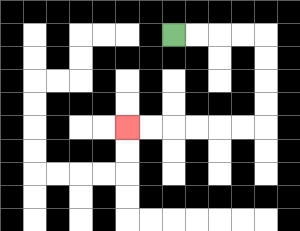{'start': '[7, 1]', 'end': '[5, 5]', 'path_directions': 'R,R,R,R,D,D,D,D,L,L,L,L,L,L', 'path_coordinates': '[[7, 1], [8, 1], [9, 1], [10, 1], [11, 1], [11, 2], [11, 3], [11, 4], [11, 5], [10, 5], [9, 5], [8, 5], [7, 5], [6, 5], [5, 5]]'}